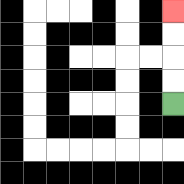{'start': '[7, 4]', 'end': '[7, 0]', 'path_directions': 'U,U,U,U', 'path_coordinates': '[[7, 4], [7, 3], [7, 2], [7, 1], [7, 0]]'}